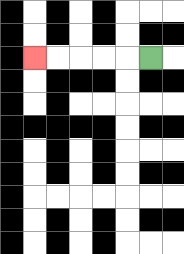{'start': '[6, 2]', 'end': '[1, 2]', 'path_directions': 'L,L,L,L,L', 'path_coordinates': '[[6, 2], [5, 2], [4, 2], [3, 2], [2, 2], [1, 2]]'}